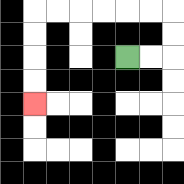{'start': '[5, 2]', 'end': '[1, 4]', 'path_directions': 'R,R,U,U,L,L,L,L,L,L,D,D,D,D', 'path_coordinates': '[[5, 2], [6, 2], [7, 2], [7, 1], [7, 0], [6, 0], [5, 0], [4, 0], [3, 0], [2, 0], [1, 0], [1, 1], [1, 2], [1, 3], [1, 4]]'}